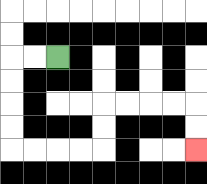{'start': '[2, 2]', 'end': '[8, 6]', 'path_directions': 'L,L,D,D,D,D,R,R,R,R,U,U,R,R,R,R,D,D', 'path_coordinates': '[[2, 2], [1, 2], [0, 2], [0, 3], [0, 4], [0, 5], [0, 6], [1, 6], [2, 6], [3, 6], [4, 6], [4, 5], [4, 4], [5, 4], [6, 4], [7, 4], [8, 4], [8, 5], [8, 6]]'}